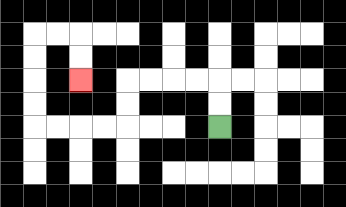{'start': '[9, 5]', 'end': '[3, 3]', 'path_directions': 'U,U,L,L,L,L,D,D,L,L,L,L,U,U,U,U,R,R,D,D', 'path_coordinates': '[[9, 5], [9, 4], [9, 3], [8, 3], [7, 3], [6, 3], [5, 3], [5, 4], [5, 5], [4, 5], [3, 5], [2, 5], [1, 5], [1, 4], [1, 3], [1, 2], [1, 1], [2, 1], [3, 1], [3, 2], [3, 3]]'}